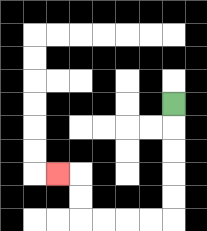{'start': '[7, 4]', 'end': '[2, 7]', 'path_directions': 'D,D,D,D,D,L,L,L,L,U,U,L', 'path_coordinates': '[[7, 4], [7, 5], [7, 6], [7, 7], [7, 8], [7, 9], [6, 9], [5, 9], [4, 9], [3, 9], [3, 8], [3, 7], [2, 7]]'}